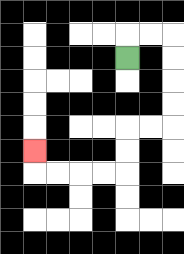{'start': '[5, 2]', 'end': '[1, 6]', 'path_directions': 'U,R,R,D,D,D,D,L,L,D,D,L,L,L,L,U', 'path_coordinates': '[[5, 2], [5, 1], [6, 1], [7, 1], [7, 2], [7, 3], [7, 4], [7, 5], [6, 5], [5, 5], [5, 6], [5, 7], [4, 7], [3, 7], [2, 7], [1, 7], [1, 6]]'}